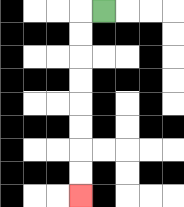{'start': '[4, 0]', 'end': '[3, 8]', 'path_directions': 'L,D,D,D,D,D,D,D,D', 'path_coordinates': '[[4, 0], [3, 0], [3, 1], [3, 2], [3, 3], [3, 4], [3, 5], [3, 6], [3, 7], [3, 8]]'}